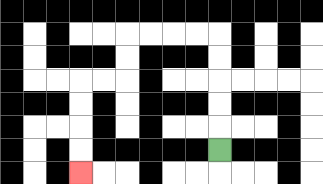{'start': '[9, 6]', 'end': '[3, 7]', 'path_directions': 'U,U,U,U,U,L,L,L,L,D,D,L,L,D,D,D,D', 'path_coordinates': '[[9, 6], [9, 5], [9, 4], [9, 3], [9, 2], [9, 1], [8, 1], [7, 1], [6, 1], [5, 1], [5, 2], [5, 3], [4, 3], [3, 3], [3, 4], [3, 5], [3, 6], [3, 7]]'}